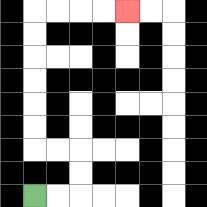{'start': '[1, 8]', 'end': '[5, 0]', 'path_directions': 'R,R,U,U,L,L,U,U,U,U,U,U,R,R,R,R', 'path_coordinates': '[[1, 8], [2, 8], [3, 8], [3, 7], [3, 6], [2, 6], [1, 6], [1, 5], [1, 4], [1, 3], [1, 2], [1, 1], [1, 0], [2, 0], [3, 0], [4, 0], [5, 0]]'}